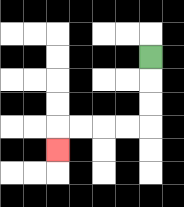{'start': '[6, 2]', 'end': '[2, 6]', 'path_directions': 'D,D,D,L,L,L,L,D', 'path_coordinates': '[[6, 2], [6, 3], [6, 4], [6, 5], [5, 5], [4, 5], [3, 5], [2, 5], [2, 6]]'}